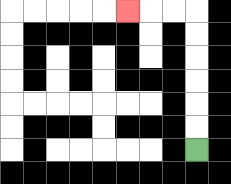{'start': '[8, 6]', 'end': '[5, 0]', 'path_directions': 'U,U,U,U,U,U,L,L,L', 'path_coordinates': '[[8, 6], [8, 5], [8, 4], [8, 3], [8, 2], [8, 1], [8, 0], [7, 0], [6, 0], [5, 0]]'}